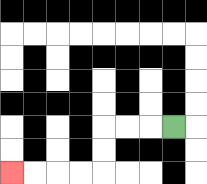{'start': '[7, 5]', 'end': '[0, 7]', 'path_directions': 'L,L,L,D,D,L,L,L,L', 'path_coordinates': '[[7, 5], [6, 5], [5, 5], [4, 5], [4, 6], [4, 7], [3, 7], [2, 7], [1, 7], [0, 7]]'}